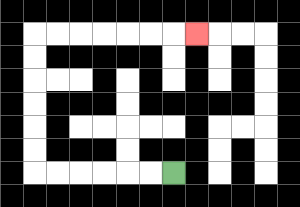{'start': '[7, 7]', 'end': '[8, 1]', 'path_directions': 'L,L,L,L,L,L,U,U,U,U,U,U,R,R,R,R,R,R,R', 'path_coordinates': '[[7, 7], [6, 7], [5, 7], [4, 7], [3, 7], [2, 7], [1, 7], [1, 6], [1, 5], [1, 4], [1, 3], [1, 2], [1, 1], [2, 1], [3, 1], [4, 1], [5, 1], [6, 1], [7, 1], [8, 1]]'}